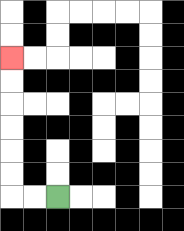{'start': '[2, 8]', 'end': '[0, 2]', 'path_directions': 'L,L,U,U,U,U,U,U', 'path_coordinates': '[[2, 8], [1, 8], [0, 8], [0, 7], [0, 6], [0, 5], [0, 4], [0, 3], [0, 2]]'}